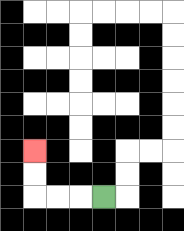{'start': '[4, 8]', 'end': '[1, 6]', 'path_directions': 'L,L,L,U,U', 'path_coordinates': '[[4, 8], [3, 8], [2, 8], [1, 8], [1, 7], [1, 6]]'}